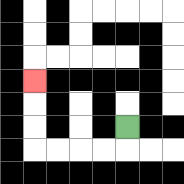{'start': '[5, 5]', 'end': '[1, 3]', 'path_directions': 'D,L,L,L,L,U,U,U', 'path_coordinates': '[[5, 5], [5, 6], [4, 6], [3, 6], [2, 6], [1, 6], [1, 5], [1, 4], [1, 3]]'}